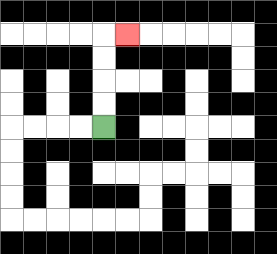{'start': '[4, 5]', 'end': '[5, 1]', 'path_directions': 'U,U,U,U,R', 'path_coordinates': '[[4, 5], [4, 4], [4, 3], [4, 2], [4, 1], [5, 1]]'}